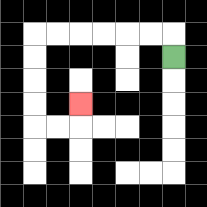{'start': '[7, 2]', 'end': '[3, 4]', 'path_directions': 'U,L,L,L,L,L,L,D,D,D,D,R,R,U', 'path_coordinates': '[[7, 2], [7, 1], [6, 1], [5, 1], [4, 1], [3, 1], [2, 1], [1, 1], [1, 2], [1, 3], [1, 4], [1, 5], [2, 5], [3, 5], [3, 4]]'}